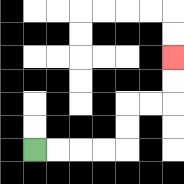{'start': '[1, 6]', 'end': '[7, 2]', 'path_directions': 'R,R,R,R,U,U,R,R,U,U', 'path_coordinates': '[[1, 6], [2, 6], [3, 6], [4, 6], [5, 6], [5, 5], [5, 4], [6, 4], [7, 4], [7, 3], [7, 2]]'}